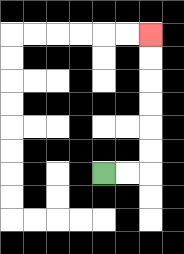{'start': '[4, 7]', 'end': '[6, 1]', 'path_directions': 'R,R,U,U,U,U,U,U', 'path_coordinates': '[[4, 7], [5, 7], [6, 7], [6, 6], [6, 5], [6, 4], [6, 3], [6, 2], [6, 1]]'}